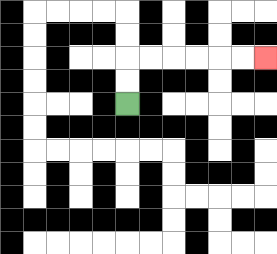{'start': '[5, 4]', 'end': '[11, 2]', 'path_directions': 'U,U,R,R,R,R,R,R', 'path_coordinates': '[[5, 4], [5, 3], [5, 2], [6, 2], [7, 2], [8, 2], [9, 2], [10, 2], [11, 2]]'}